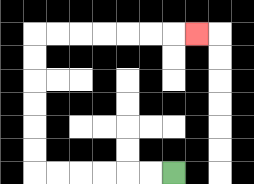{'start': '[7, 7]', 'end': '[8, 1]', 'path_directions': 'L,L,L,L,L,L,U,U,U,U,U,U,R,R,R,R,R,R,R', 'path_coordinates': '[[7, 7], [6, 7], [5, 7], [4, 7], [3, 7], [2, 7], [1, 7], [1, 6], [1, 5], [1, 4], [1, 3], [1, 2], [1, 1], [2, 1], [3, 1], [4, 1], [5, 1], [6, 1], [7, 1], [8, 1]]'}